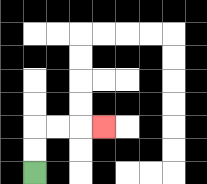{'start': '[1, 7]', 'end': '[4, 5]', 'path_directions': 'U,U,R,R,R', 'path_coordinates': '[[1, 7], [1, 6], [1, 5], [2, 5], [3, 5], [4, 5]]'}